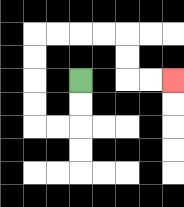{'start': '[3, 3]', 'end': '[7, 3]', 'path_directions': 'D,D,L,L,U,U,U,U,R,R,R,R,D,D,R,R', 'path_coordinates': '[[3, 3], [3, 4], [3, 5], [2, 5], [1, 5], [1, 4], [1, 3], [1, 2], [1, 1], [2, 1], [3, 1], [4, 1], [5, 1], [5, 2], [5, 3], [6, 3], [7, 3]]'}